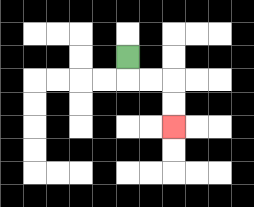{'start': '[5, 2]', 'end': '[7, 5]', 'path_directions': 'D,R,R,D,D', 'path_coordinates': '[[5, 2], [5, 3], [6, 3], [7, 3], [7, 4], [7, 5]]'}